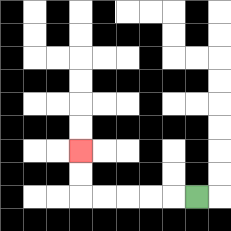{'start': '[8, 8]', 'end': '[3, 6]', 'path_directions': 'L,L,L,L,L,U,U', 'path_coordinates': '[[8, 8], [7, 8], [6, 8], [5, 8], [4, 8], [3, 8], [3, 7], [3, 6]]'}